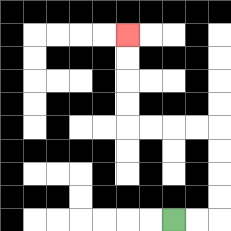{'start': '[7, 9]', 'end': '[5, 1]', 'path_directions': 'R,R,U,U,U,U,L,L,L,L,U,U,U,U', 'path_coordinates': '[[7, 9], [8, 9], [9, 9], [9, 8], [9, 7], [9, 6], [9, 5], [8, 5], [7, 5], [6, 5], [5, 5], [5, 4], [5, 3], [5, 2], [5, 1]]'}